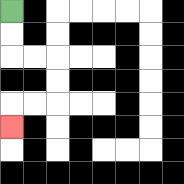{'start': '[0, 0]', 'end': '[0, 5]', 'path_directions': 'D,D,R,R,D,D,L,L,D', 'path_coordinates': '[[0, 0], [0, 1], [0, 2], [1, 2], [2, 2], [2, 3], [2, 4], [1, 4], [0, 4], [0, 5]]'}